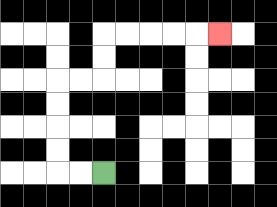{'start': '[4, 7]', 'end': '[9, 1]', 'path_directions': 'L,L,U,U,U,U,R,R,U,U,R,R,R,R,R', 'path_coordinates': '[[4, 7], [3, 7], [2, 7], [2, 6], [2, 5], [2, 4], [2, 3], [3, 3], [4, 3], [4, 2], [4, 1], [5, 1], [6, 1], [7, 1], [8, 1], [9, 1]]'}